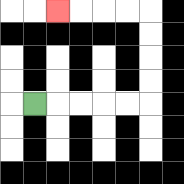{'start': '[1, 4]', 'end': '[2, 0]', 'path_directions': 'R,R,R,R,R,U,U,U,U,L,L,L,L', 'path_coordinates': '[[1, 4], [2, 4], [3, 4], [4, 4], [5, 4], [6, 4], [6, 3], [6, 2], [6, 1], [6, 0], [5, 0], [4, 0], [3, 0], [2, 0]]'}